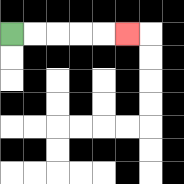{'start': '[0, 1]', 'end': '[5, 1]', 'path_directions': 'R,R,R,R,R', 'path_coordinates': '[[0, 1], [1, 1], [2, 1], [3, 1], [4, 1], [5, 1]]'}